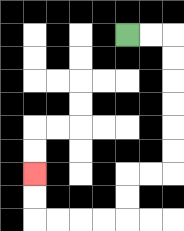{'start': '[5, 1]', 'end': '[1, 7]', 'path_directions': 'R,R,D,D,D,D,D,D,L,L,D,D,L,L,L,L,U,U', 'path_coordinates': '[[5, 1], [6, 1], [7, 1], [7, 2], [7, 3], [7, 4], [7, 5], [7, 6], [7, 7], [6, 7], [5, 7], [5, 8], [5, 9], [4, 9], [3, 9], [2, 9], [1, 9], [1, 8], [1, 7]]'}